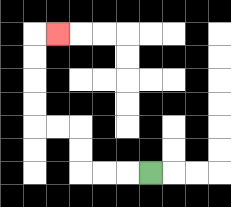{'start': '[6, 7]', 'end': '[2, 1]', 'path_directions': 'L,L,L,U,U,L,L,U,U,U,U,R', 'path_coordinates': '[[6, 7], [5, 7], [4, 7], [3, 7], [3, 6], [3, 5], [2, 5], [1, 5], [1, 4], [1, 3], [1, 2], [1, 1], [2, 1]]'}